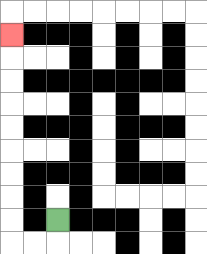{'start': '[2, 9]', 'end': '[0, 1]', 'path_directions': 'D,L,L,U,U,U,U,U,U,U,U,U', 'path_coordinates': '[[2, 9], [2, 10], [1, 10], [0, 10], [0, 9], [0, 8], [0, 7], [0, 6], [0, 5], [0, 4], [0, 3], [0, 2], [0, 1]]'}